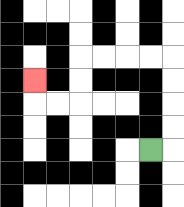{'start': '[6, 6]', 'end': '[1, 3]', 'path_directions': 'R,U,U,U,U,L,L,L,L,D,D,L,L,U', 'path_coordinates': '[[6, 6], [7, 6], [7, 5], [7, 4], [7, 3], [7, 2], [6, 2], [5, 2], [4, 2], [3, 2], [3, 3], [3, 4], [2, 4], [1, 4], [1, 3]]'}